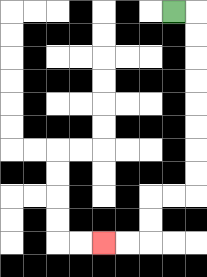{'start': '[7, 0]', 'end': '[4, 10]', 'path_directions': 'R,D,D,D,D,D,D,D,D,L,L,D,D,L,L', 'path_coordinates': '[[7, 0], [8, 0], [8, 1], [8, 2], [8, 3], [8, 4], [8, 5], [8, 6], [8, 7], [8, 8], [7, 8], [6, 8], [6, 9], [6, 10], [5, 10], [4, 10]]'}